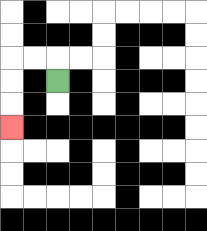{'start': '[2, 3]', 'end': '[0, 5]', 'path_directions': 'U,L,L,D,D,D', 'path_coordinates': '[[2, 3], [2, 2], [1, 2], [0, 2], [0, 3], [0, 4], [0, 5]]'}